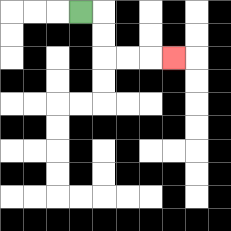{'start': '[3, 0]', 'end': '[7, 2]', 'path_directions': 'R,D,D,R,R,R', 'path_coordinates': '[[3, 0], [4, 0], [4, 1], [4, 2], [5, 2], [6, 2], [7, 2]]'}